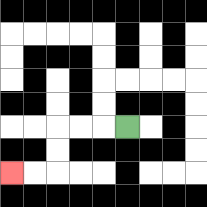{'start': '[5, 5]', 'end': '[0, 7]', 'path_directions': 'L,L,L,D,D,L,L', 'path_coordinates': '[[5, 5], [4, 5], [3, 5], [2, 5], [2, 6], [2, 7], [1, 7], [0, 7]]'}